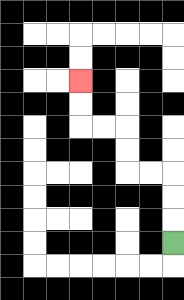{'start': '[7, 10]', 'end': '[3, 3]', 'path_directions': 'U,U,U,L,L,U,U,L,L,U,U', 'path_coordinates': '[[7, 10], [7, 9], [7, 8], [7, 7], [6, 7], [5, 7], [5, 6], [5, 5], [4, 5], [3, 5], [3, 4], [3, 3]]'}